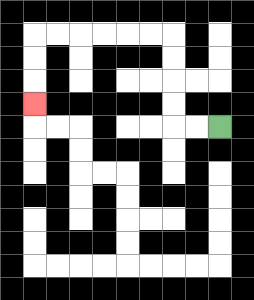{'start': '[9, 5]', 'end': '[1, 4]', 'path_directions': 'L,L,U,U,U,U,L,L,L,L,L,L,D,D,D', 'path_coordinates': '[[9, 5], [8, 5], [7, 5], [7, 4], [7, 3], [7, 2], [7, 1], [6, 1], [5, 1], [4, 1], [3, 1], [2, 1], [1, 1], [1, 2], [1, 3], [1, 4]]'}